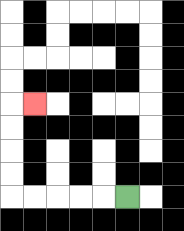{'start': '[5, 8]', 'end': '[1, 4]', 'path_directions': 'L,L,L,L,L,U,U,U,U,R', 'path_coordinates': '[[5, 8], [4, 8], [3, 8], [2, 8], [1, 8], [0, 8], [0, 7], [0, 6], [0, 5], [0, 4], [1, 4]]'}